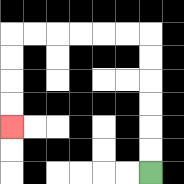{'start': '[6, 7]', 'end': '[0, 5]', 'path_directions': 'U,U,U,U,U,U,L,L,L,L,L,L,D,D,D,D', 'path_coordinates': '[[6, 7], [6, 6], [6, 5], [6, 4], [6, 3], [6, 2], [6, 1], [5, 1], [4, 1], [3, 1], [2, 1], [1, 1], [0, 1], [0, 2], [0, 3], [0, 4], [0, 5]]'}